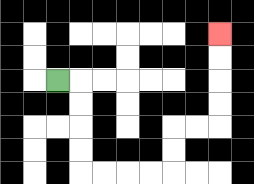{'start': '[2, 3]', 'end': '[9, 1]', 'path_directions': 'R,D,D,D,D,R,R,R,R,U,U,R,R,U,U,U,U', 'path_coordinates': '[[2, 3], [3, 3], [3, 4], [3, 5], [3, 6], [3, 7], [4, 7], [5, 7], [6, 7], [7, 7], [7, 6], [7, 5], [8, 5], [9, 5], [9, 4], [9, 3], [9, 2], [9, 1]]'}